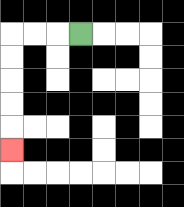{'start': '[3, 1]', 'end': '[0, 6]', 'path_directions': 'L,L,L,D,D,D,D,D', 'path_coordinates': '[[3, 1], [2, 1], [1, 1], [0, 1], [0, 2], [0, 3], [0, 4], [0, 5], [0, 6]]'}